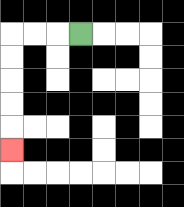{'start': '[3, 1]', 'end': '[0, 6]', 'path_directions': 'L,L,L,D,D,D,D,D', 'path_coordinates': '[[3, 1], [2, 1], [1, 1], [0, 1], [0, 2], [0, 3], [0, 4], [0, 5], [0, 6]]'}